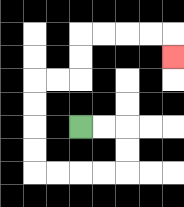{'start': '[3, 5]', 'end': '[7, 2]', 'path_directions': 'R,R,D,D,L,L,L,L,U,U,U,U,R,R,U,U,R,R,R,R,D', 'path_coordinates': '[[3, 5], [4, 5], [5, 5], [5, 6], [5, 7], [4, 7], [3, 7], [2, 7], [1, 7], [1, 6], [1, 5], [1, 4], [1, 3], [2, 3], [3, 3], [3, 2], [3, 1], [4, 1], [5, 1], [6, 1], [7, 1], [7, 2]]'}